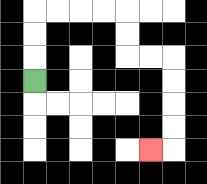{'start': '[1, 3]', 'end': '[6, 6]', 'path_directions': 'U,U,U,R,R,R,R,D,D,R,R,D,D,D,D,L', 'path_coordinates': '[[1, 3], [1, 2], [1, 1], [1, 0], [2, 0], [3, 0], [4, 0], [5, 0], [5, 1], [5, 2], [6, 2], [7, 2], [7, 3], [7, 4], [7, 5], [7, 6], [6, 6]]'}